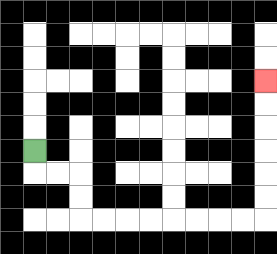{'start': '[1, 6]', 'end': '[11, 3]', 'path_directions': 'D,R,R,D,D,R,R,R,R,R,R,R,R,U,U,U,U,U,U', 'path_coordinates': '[[1, 6], [1, 7], [2, 7], [3, 7], [3, 8], [3, 9], [4, 9], [5, 9], [6, 9], [7, 9], [8, 9], [9, 9], [10, 9], [11, 9], [11, 8], [11, 7], [11, 6], [11, 5], [11, 4], [11, 3]]'}